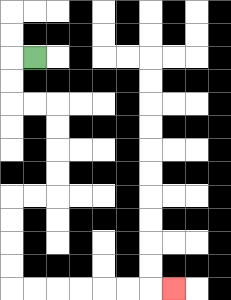{'start': '[1, 2]', 'end': '[7, 12]', 'path_directions': 'L,D,D,R,R,D,D,D,D,L,L,D,D,D,D,R,R,R,R,R,R,R', 'path_coordinates': '[[1, 2], [0, 2], [0, 3], [0, 4], [1, 4], [2, 4], [2, 5], [2, 6], [2, 7], [2, 8], [1, 8], [0, 8], [0, 9], [0, 10], [0, 11], [0, 12], [1, 12], [2, 12], [3, 12], [4, 12], [5, 12], [6, 12], [7, 12]]'}